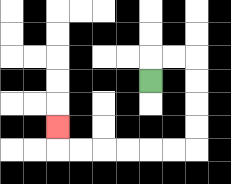{'start': '[6, 3]', 'end': '[2, 5]', 'path_directions': 'U,R,R,D,D,D,D,L,L,L,L,L,L,U', 'path_coordinates': '[[6, 3], [6, 2], [7, 2], [8, 2], [8, 3], [8, 4], [8, 5], [8, 6], [7, 6], [6, 6], [5, 6], [4, 6], [3, 6], [2, 6], [2, 5]]'}